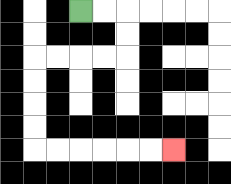{'start': '[3, 0]', 'end': '[7, 6]', 'path_directions': 'R,R,D,D,L,L,L,L,D,D,D,D,R,R,R,R,R,R', 'path_coordinates': '[[3, 0], [4, 0], [5, 0], [5, 1], [5, 2], [4, 2], [3, 2], [2, 2], [1, 2], [1, 3], [1, 4], [1, 5], [1, 6], [2, 6], [3, 6], [4, 6], [5, 6], [6, 6], [7, 6]]'}